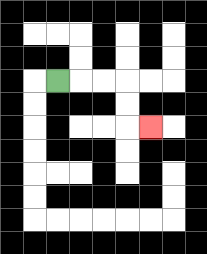{'start': '[2, 3]', 'end': '[6, 5]', 'path_directions': 'R,R,R,D,D,R', 'path_coordinates': '[[2, 3], [3, 3], [4, 3], [5, 3], [5, 4], [5, 5], [6, 5]]'}